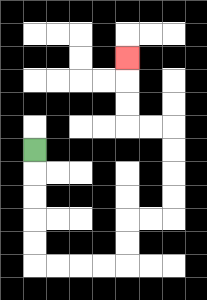{'start': '[1, 6]', 'end': '[5, 2]', 'path_directions': 'D,D,D,D,D,R,R,R,R,U,U,R,R,U,U,U,U,L,L,U,U,U', 'path_coordinates': '[[1, 6], [1, 7], [1, 8], [1, 9], [1, 10], [1, 11], [2, 11], [3, 11], [4, 11], [5, 11], [5, 10], [5, 9], [6, 9], [7, 9], [7, 8], [7, 7], [7, 6], [7, 5], [6, 5], [5, 5], [5, 4], [5, 3], [5, 2]]'}